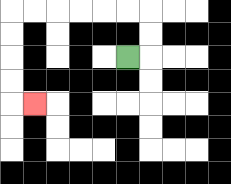{'start': '[5, 2]', 'end': '[1, 4]', 'path_directions': 'R,U,U,L,L,L,L,L,L,D,D,D,D,R', 'path_coordinates': '[[5, 2], [6, 2], [6, 1], [6, 0], [5, 0], [4, 0], [3, 0], [2, 0], [1, 0], [0, 0], [0, 1], [0, 2], [0, 3], [0, 4], [1, 4]]'}